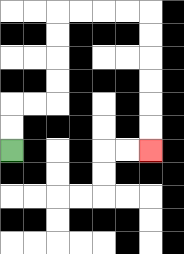{'start': '[0, 6]', 'end': '[6, 6]', 'path_directions': 'U,U,R,R,U,U,U,U,R,R,R,R,D,D,D,D,D,D', 'path_coordinates': '[[0, 6], [0, 5], [0, 4], [1, 4], [2, 4], [2, 3], [2, 2], [2, 1], [2, 0], [3, 0], [4, 0], [5, 0], [6, 0], [6, 1], [6, 2], [6, 3], [6, 4], [6, 5], [6, 6]]'}